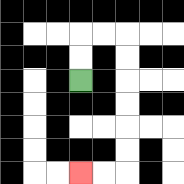{'start': '[3, 3]', 'end': '[3, 7]', 'path_directions': 'U,U,R,R,D,D,D,D,D,D,L,L', 'path_coordinates': '[[3, 3], [3, 2], [3, 1], [4, 1], [5, 1], [5, 2], [5, 3], [5, 4], [5, 5], [5, 6], [5, 7], [4, 7], [3, 7]]'}